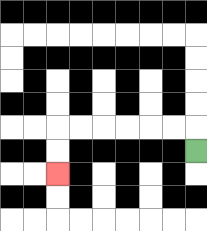{'start': '[8, 6]', 'end': '[2, 7]', 'path_directions': 'U,L,L,L,L,L,L,D,D', 'path_coordinates': '[[8, 6], [8, 5], [7, 5], [6, 5], [5, 5], [4, 5], [3, 5], [2, 5], [2, 6], [2, 7]]'}